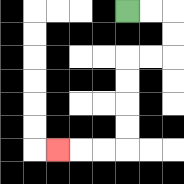{'start': '[5, 0]', 'end': '[2, 6]', 'path_directions': 'R,R,D,D,L,L,D,D,D,D,L,L,L', 'path_coordinates': '[[5, 0], [6, 0], [7, 0], [7, 1], [7, 2], [6, 2], [5, 2], [5, 3], [5, 4], [5, 5], [5, 6], [4, 6], [3, 6], [2, 6]]'}